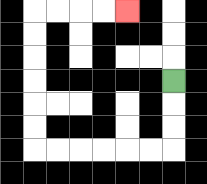{'start': '[7, 3]', 'end': '[5, 0]', 'path_directions': 'D,D,D,L,L,L,L,L,L,U,U,U,U,U,U,R,R,R,R', 'path_coordinates': '[[7, 3], [7, 4], [7, 5], [7, 6], [6, 6], [5, 6], [4, 6], [3, 6], [2, 6], [1, 6], [1, 5], [1, 4], [1, 3], [1, 2], [1, 1], [1, 0], [2, 0], [3, 0], [4, 0], [5, 0]]'}